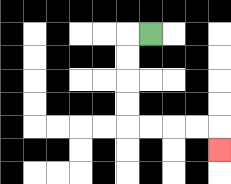{'start': '[6, 1]', 'end': '[9, 6]', 'path_directions': 'L,D,D,D,D,R,R,R,R,D', 'path_coordinates': '[[6, 1], [5, 1], [5, 2], [5, 3], [5, 4], [5, 5], [6, 5], [7, 5], [8, 5], [9, 5], [9, 6]]'}